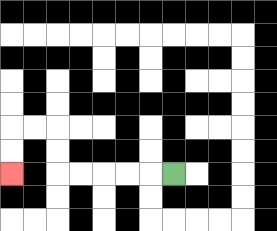{'start': '[7, 7]', 'end': '[0, 7]', 'path_directions': 'L,L,L,L,L,U,U,L,L,D,D', 'path_coordinates': '[[7, 7], [6, 7], [5, 7], [4, 7], [3, 7], [2, 7], [2, 6], [2, 5], [1, 5], [0, 5], [0, 6], [0, 7]]'}